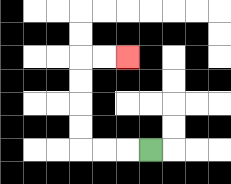{'start': '[6, 6]', 'end': '[5, 2]', 'path_directions': 'L,L,L,U,U,U,U,R,R', 'path_coordinates': '[[6, 6], [5, 6], [4, 6], [3, 6], [3, 5], [3, 4], [3, 3], [3, 2], [4, 2], [5, 2]]'}